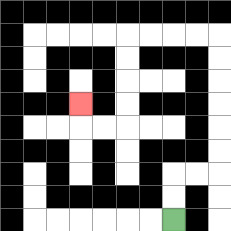{'start': '[7, 9]', 'end': '[3, 4]', 'path_directions': 'U,U,R,R,U,U,U,U,U,U,L,L,L,L,D,D,D,D,L,L,U', 'path_coordinates': '[[7, 9], [7, 8], [7, 7], [8, 7], [9, 7], [9, 6], [9, 5], [9, 4], [9, 3], [9, 2], [9, 1], [8, 1], [7, 1], [6, 1], [5, 1], [5, 2], [5, 3], [5, 4], [5, 5], [4, 5], [3, 5], [3, 4]]'}